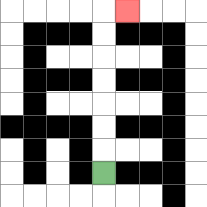{'start': '[4, 7]', 'end': '[5, 0]', 'path_directions': 'U,U,U,U,U,U,U,R', 'path_coordinates': '[[4, 7], [4, 6], [4, 5], [4, 4], [4, 3], [4, 2], [4, 1], [4, 0], [5, 0]]'}